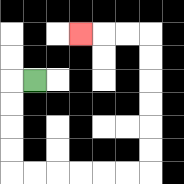{'start': '[1, 3]', 'end': '[3, 1]', 'path_directions': 'L,D,D,D,D,R,R,R,R,R,R,U,U,U,U,U,U,L,L,L', 'path_coordinates': '[[1, 3], [0, 3], [0, 4], [0, 5], [0, 6], [0, 7], [1, 7], [2, 7], [3, 7], [4, 7], [5, 7], [6, 7], [6, 6], [6, 5], [6, 4], [6, 3], [6, 2], [6, 1], [5, 1], [4, 1], [3, 1]]'}